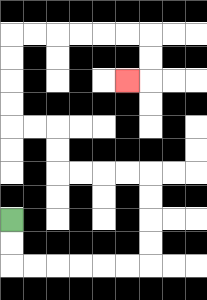{'start': '[0, 9]', 'end': '[5, 3]', 'path_directions': 'D,D,R,R,R,R,R,R,U,U,U,U,L,L,L,L,U,U,L,L,U,U,U,U,R,R,R,R,R,R,D,D,L', 'path_coordinates': '[[0, 9], [0, 10], [0, 11], [1, 11], [2, 11], [3, 11], [4, 11], [5, 11], [6, 11], [6, 10], [6, 9], [6, 8], [6, 7], [5, 7], [4, 7], [3, 7], [2, 7], [2, 6], [2, 5], [1, 5], [0, 5], [0, 4], [0, 3], [0, 2], [0, 1], [1, 1], [2, 1], [3, 1], [4, 1], [5, 1], [6, 1], [6, 2], [6, 3], [5, 3]]'}